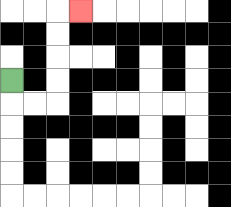{'start': '[0, 3]', 'end': '[3, 0]', 'path_directions': 'D,R,R,U,U,U,U,R', 'path_coordinates': '[[0, 3], [0, 4], [1, 4], [2, 4], [2, 3], [2, 2], [2, 1], [2, 0], [3, 0]]'}